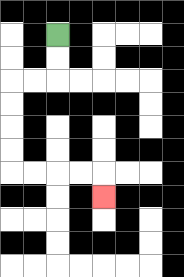{'start': '[2, 1]', 'end': '[4, 8]', 'path_directions': 'D,D,L,L,D,D,D,D,R,R,R,R,D', 'path_coordinates': '[[2, 1], [2, 2], [2, 3], [1, 3], [0, 3], [0, 4], [0, 5], [0, 6], [0, 7], [1, 7], [2, 7], [3, 7], [4, 7], [4, 8]]'}